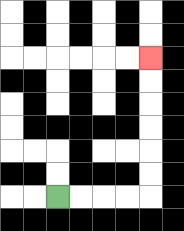{'start': '[2, 8]', 'end': '[6, 2]', 'path_directions': 'R,R,R,R,U,U,U,U,U,U', 'path_coordinates': '[[2, 8], [3, 8], [4, 8], [5, 8], [6, 8], [6, 7], [6, 6], [6, 5], [6, 4], [6, 3], [6, 2]]'}